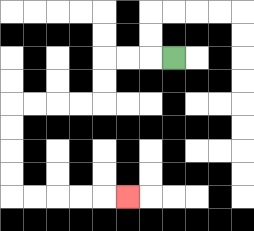{'start': '[7, 2]', 'end': '[5, 8]', 'path_directions': 'L,L,L,D,D,L,L,L,L,D,D,D,D,R,R,R,R,R', 'path_coordinates': '[[7, 2], [6, 2], [5, 2], [4, 2], [4, 3], [4, 4], [3, 4], [2, 4], [1, 4], [0, 4], [0, 5], [0, 6], [0, 7], [0, 8], [1, 8], [2, 8], [3, 8], [4, 8], [5, 8]]'}